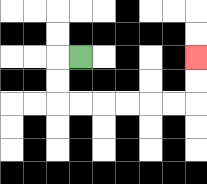{'start': '[3, 2]', 'end': '[8, 2]', 'path_directions': 'L,D,D,R,R,R,R,R,R,U,U', 'path_coordinates': '[[3, 2], [2, 2], [2, 3], [2, 4], [3, 4], [4, 4], [5, 4], [6, 4], [7, 4], [8, 4], [8, 3], [8, 2]]'}